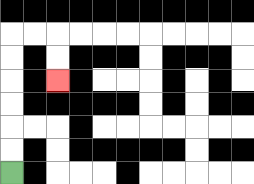{'start': '[0, 7]', 'end': '[2, 3]', 'path_directions': 'U,U,U,U,U,U,R,R,D,D', 'path_coordinates': '[[0, 7], [0, 6], [0, 5], [0, 4], [0, 3], [0, 2], [0, 1], [1, 1], [2, 1], [2, 2], [2, 3]]'}